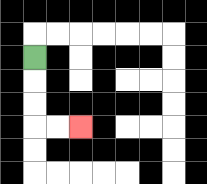{'start': '[1, 2]', 'end': '[3, 5]', 'path_directions': 'D,D,D,R,R', 'path_coordinates': '[[1, 2], [1, 3], [1, 4], [1, 5], [2, 5], [3, 5]]'}